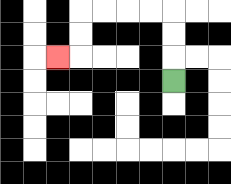{'start': '[7, 3]', 'end': '[2, 2]', 'path_directions': 'U,U,U,L,L,L,L,D,D,L', 'path_coordinates': '[[7, 3], [7, 2], [7, 1], [7, 0], [6, 0], [5, 0], [4, 0], [3, 0], [3, 1], [3, 2], [2, 2]]'}